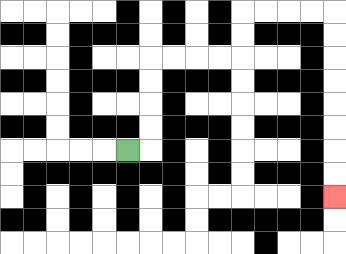{'start': '[5, 6]', 'end': '[14, 8]', 'path_directions': 'R,U,U,U,U,R,R,R,R,U,U,R,R,R,R,D,D,D,D,D,D,D,D', 'path_coordinates': '[[5, 6], [6, 6], [6, 5], [6, 4], [6, 3], [6, 2], [7, 2], [8, 2], [9, 2], [10, 2], [10, 1], [10, 0], [11, 0], [12, 0], [13, 0], [14, 0], [14, 1], [14, 2], [14, 3], [14, 4], [14, 5], [14, 6], [14, 7], [14, 8]]'}